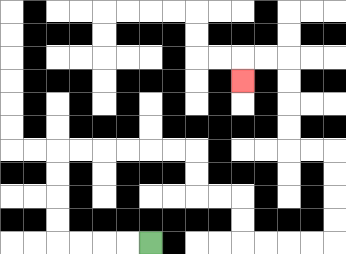{'start': '[6, 10]', 'end': '[10, 3]', 'path_directions': 'L,L,L,L,U,U,U,U,R,R,R,R,R,R,D,D,R,R,D,D,R,R,R,R,U,U,U,U,L,L,U,U,U,U,L,L,D', 'path_coordinates': '[[6, 10], [5, 10], [4, 10], [3, 10], [2, 10], [2, 9], [2, 8], [2, 7], [2, 6], [3, 6], [4, 6], [5, 6], [6, 6], [7, 6], [8, 6], [8, 7], [8, 8], [9, 8], [10, 8], [10, 9], [10, 10], [11, 10], [12, 10], [13, 10], [14, 10], [14, 9], [14, 8], [14, 7], [14, 6], [13, 6], [12, 6], [12, 5], [12, 4], [12, 3], [12, 2], [11, 2], [10, 2], [10, 3]]'}